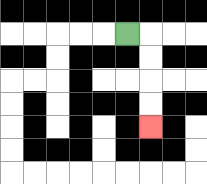{'start': '[5, 1]', 'end': '[6, 5]', 'path_directions': 'R,D,D,D,D', 'path_coordinates': '[[5, 1], [6, 1], [6, 2], [6, 3], [6, 4], [6, 5]]'}